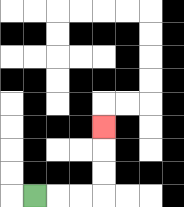{'start': '[1, 8]', 'end': '[4, 5]', 'path_directions': 'R,R,R,U,U,U', 'path_coordinates': '[[1, 8], [2, 8], [3, 8], [4, 8], [4, 7], [4, 6], [4, 5]]'}